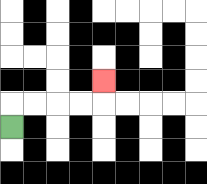{'start': '[0, 5]', 'end': '[4, 3]', 'path_directions': 'U,R,R,R,R,U', 'path_coordinates': '[[0, 5], [0, 4], [1, 4], [2, 4], [3, 4], [4, 4], [4, 3]]'}